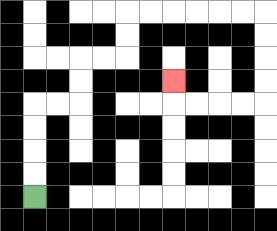{'start': '[1, 8]', 'end': '[7, 3]', 'path_directions': 'U,U,U,U,R,R,U,U,R,R,U,U,R,R,R,R,R,R,D,D,D,D,L,L,L,L,U', 'path_coordinates': '[[1, 8], [1, 7], [1, 6], [1, 5], [1, 4], [2, 4], [3, 4], [3, 3], [3, 2], [4, 2], [5, 2], [5, 1], [5, 0], [6, 0], [7, 0], [8, 0], [9, 0], [10, 0], [11, 0], [11, 1], [11, 2], [11, 3], [11, 4], [10, 4], [9, 4], [8, 4], [7, 4], [7, 3]]'}